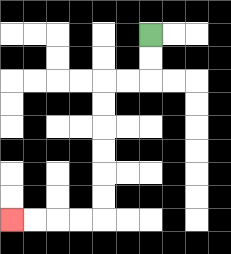{'start': '[6, 1]', 'end': '[0, 9]', 'path_directions': 'D,D,L,L,D,D,D,D,D,D,L,L,L,L', 'path_coordinates': '[[6, 1], [6, 2], [6, 3], [5, 3], [4, 3], [4, 4], [4, 5], [4, 6], [4, 7], [4, 8], [4, 9], [3, 9], [2, 9], [1, 9], [0, 9]]'}